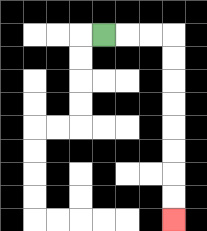{'start': '[4, 1]', 'end': '[7, 9]', 'path_directions': 'R,R,R,D,D,D,D,D,D,D,D', 'path_coordinates': '[[4, 1], [5, 1], [6, 1], [7, 1], [7, 2], [7, 3], [7, 4], [7, 5], [7, 6], [7, 7], [7, 8], [7, 9]]'}